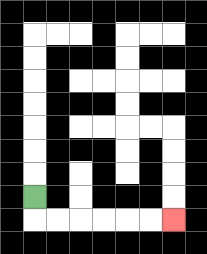{'start': '[1, 8]', 'end': '[7, 9]', 'path_directions': 'D,R,R,R,R,R,R', 'path_coordinates': '[[1, 8], [1, 9], [2, 9], [3, 9], [4, 9], [5, 9], [6, 9], [7, 9]]'}